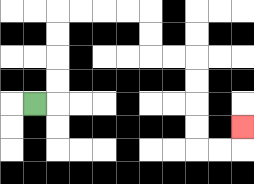{'start': '[1, 4]', 'end': '[10, 5]', 'path_directions': 'R,U,U,U,U,R,R,R,R,D,D,R,R,D,D,D,D,R,R,U', 'path_coordinates': '[[1, 4], [2, 4], [2, 3], [2, 2], [2, 1], [2, 0], [3, 0], [4, 0], [5, 0], [6, 0], [6, 1], [6, 2], [7, 2], [8, 2], [8, 3], [8, 4], [8, 5], [8, 6], [9, 6], [10, 6], [10, 5]]'}